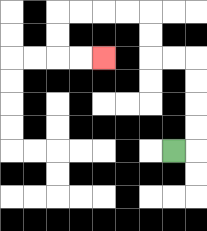{'start': '[7, 6]', 'end': '[4, 2]', 'path_directions': 'R,U,U,U,U,L,L,U,U,L,L,L,L,D,D,R,R', 'path_coordinates': '[[7, 6], [8, 6], [8, 5], [8, 4], [8, 3], [8, 2], [7, 2], [6, 2], [6, 1], [6, 0], [5, 0], [4, 0], [3, 0], [2, 0], [2, 1], [2, 2], [3, 2], [4, 2]]'}